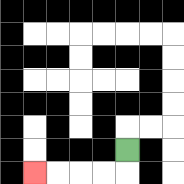{'start': '[5, 6]', 'end': '[1, 7]', 'path_directions': 'D,L,L,L,L', 'path_coordinates': '[[5, 6], [5, 7], [4, 7], [3, 7], [2, 7], [1, 7]]'}